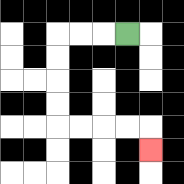{'start': '[5, 1]', 'end': '[6, 6]', 'path_directions': 'L,L,L,D,D,D,D,R,R,R,R,D', 'path_coordinates': '[[5, 1], [4, 1], [3, 1], [2, 1], [2, 2], [2, 3], [2, 4], [2, 5], [3, 5], [4, 5], [5, 5], [6, 5], [6, 6]]'}